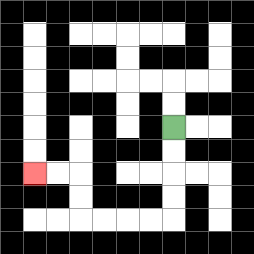{'start': '[7, 5]', 'end': '[1, 7]', 'path_directions': 'D,D,D,D,L,L,L,L,U,U,L,L', 'path_coordinates': '[[7, 5], [7, 6], [7, 7], [7, 8], [7, 9], [6, 9], [5, 9], [4, 9], [3, 9], [3, 8], [3, 7], [2, 7], [1, 7]]'}